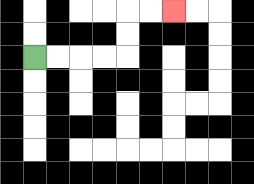{'start': '[1, 2]', 'end': '[7, 0]', 'path_directions': 'R,R,R,R,U,U,R,R', 'path_coordinates': '[[1, 2], [2, 2], [3, 2], [4, 2], [5, 2], [5, 1], [5, 0], [6, 0], [7, 0]]'}